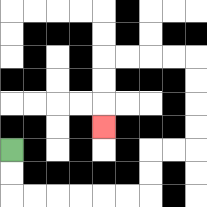{'start': '[0, 6]', 'end': '[4, 5]', 'path_directions': 'D,D,R,R,R,R,R,R,U,U,R,R,U,U,U,U,L,L,L,L,D,D,D', 'path_coordinates': '[[0, 6], [0, 7], [0, 8], [1, 8], [2, 8], [3, 8], [4, 8], [5, 8], [6, 8], [6, 7], [6, 6], [7, 6], [8, 6], [8, 5], [8, 4], [8, 3], [8, 2], [7, 2], [6, 2], [5, 2], [4, 2], [4, 3], [4, 4], [4, 5]]'}